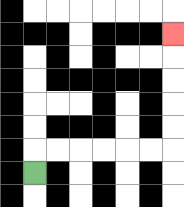{'start': '[1, 7]', 'end': '[7, 1]', 'path_directions': 'U,R,R,R,R,R,R,U,U,U,U,U', 'path_coordinates': '[[1, 7], [1, 6], [2, 6], [3, 6], [4, 6], [5, 6], [6, 6], [7, 6], [7, 5], [7, 4], [7, 3], [7, 2], [7, 1]]'}